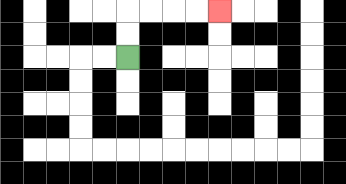{'start': '[5, 2]', 'end': '[9, 0]', 'path_directions': 'U,U,R,R,R,R', 'path_coordinates': '[[5, 2], [5, 1], [5, 0], [6, 0], [7, 0], [8, 0], [9, 0]]'}